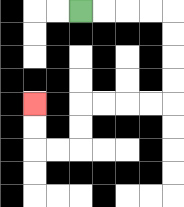{'start': '[3, 0]', 'end': '[1, 4]', 'path_directions': 'R,R,R,R,D,D,D,D,L,L,L,L,D,D,L,L,U,U', 'path_coordinates': '[[3, 0], [4, 0], [5, 0], [6, 0], [7, 0], [7, 1], [7, 2], [7, 3], [7, 4], [6, 4], [5, 4], [4, 4], [3, 4], [3, 5], [3, 6], [2, 6], [1, 6], [1, 5], [1, 4]]'}